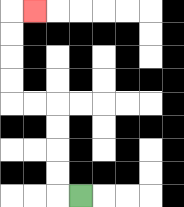{'start': '[3, 8]', 'end': '[1, 0]', 'path_directions': 'L,U,U,U,U,L,L,U,U,U,U,R', 'path_coordinates': '[[3, 8], [2, 8], [2, 7], [2, 6], [2, 5], [2, 4], [1, 4], [0, 4], [0, 3], [0, 2], [0, 1], [0, 0], [1, 0]]'}